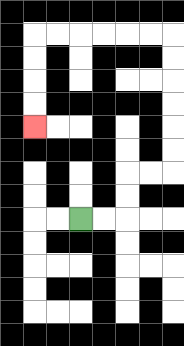{'start': '[3, 9]', 'end': '[1, 5]', 'path_directions': 'R,R,U,U,R,R,U,U,U,U,U,U,L,L,L,L,L,L,D,D,D,D', 'path_coordinates': '[[3, 9], [4, 9], [5, 9], [5, 8], [5, 7], [6, 7], [7, 7], [7, 6], [7, 5], [7, 4], [7, 3], [7, 2], [7, 1], [6, 1], [5, 1], [4, 1], [3, 1], [2, 1], [1, 1], [1, 2], [1, 3], [1, 4], [1, 5]]'}